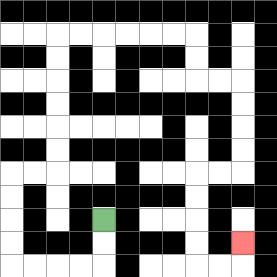{'start': '[4, 9]', 'end': '[10, 10]', 'path_directions': 'D,D,L,L,L,L,U,U,U,U,R,R,U,U,U,U,U,U,R,R,R,R,R,R,D,D,R,R,D,D,D,D,L,L,D,D,D,D,R,R,U', 'path_coordinates': '[[4, 9], [4, 10], [4, 11], [3, 11], [2, 11], [1, 11], [0, 11], [0, 10], [0, 9], [0, 8], [0, 7], [1, 7], [2, 7], [2, 6], [2, 5], [2, 4], [2, 3], [2, 2], [2, 1], [3, 1], [4, 1], [5, 1], [6, 1], [7, 1], [8, 1], [8, 2], [8, 3], [9, 3], [10, 3], [10, 4], [10, 5], [10, 6], [10, 7], [9, 7], [8, 7], [8, 8], [8, 9], [8, 10], [8, 11], [9, 11], [10, 11], [10, 10]]'}